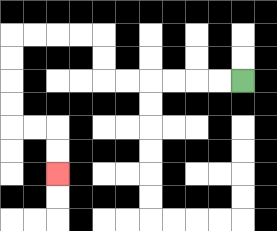{'start': '[10, 3]', 'end': '[2, 7]', 'path_directions': 'L,L,L,L,L,L,U,U,L,L,L,L,D,D,D,D,R,R,D,D', 'path_coordinates': '[[10, 3], [9, 3], [8, 3], [7, 3], [6, 3], [5, 3], [4, 3], [4, 2], [4, 1], [3, 1], [2, 1], [1, 1], [0, 1], [0, 2], [0, 3], [0, 4], [0, 5], [1, 5], [2, 5], [2, 6], [2, 7]]'}